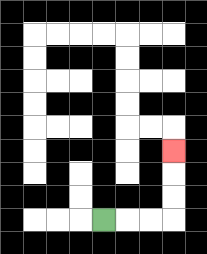{'start': '[4, 9]', 'end': '[7, 6]', 'path_directions': 'R,R,R,U,U,U', 'path_coordinates': '[[4, 9], [5, 9], [6, 9], [7, 9], [7, 8], [7, 7], [7, 6]]'}